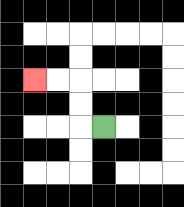{'start': '[4, 5]', 'end': '[1, 3]', 'path_directions': 'L,U,U,L,L', 'path_coordinates': '[[4, 5], [3, 5], [3, 4], [3, 3], [2, 3], [1, 3]]'}